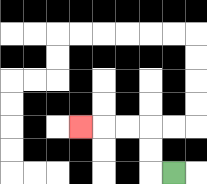{'start': '[7, 7]', 'end': '[3, 5]', 'path_directions': 'L,U,U,L,L,L', 'path_coordinates': '[[7, 7], [6, 7], [6, 6], [6, 5], [5, 5], [4, 5], [3, 5]]'}